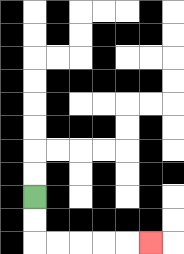{'start': '[1, 8]', 'end': '[6, 10]', 'path_directions': 'D,D,R,R,R,R,R', 'path_coordinates': '[[1, 8], [1, 9], [1, 10], [2, 10], [3, 10], [4, 10], [5, 10], [6, 10]]'}